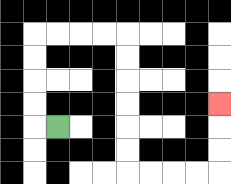{'start': '[2, 5]', 'end': '[9, 4]', 'path_directions': 'L,U,U,U,U,R,R,R,R,D,D,D,D,D,D,R,R,R,R,U,U,U', 'path_coordinates': '[[2, 5], [1, 5], [1, 4], [1, 3], [1, 2], [1, 1], [2, 1], [3, 1], [4, 1], [5, 1], [5, 2], [5, 3], [5, 4], [5, 5], [5, 6], [5, 7], [6, 7], [7, 7], [8, 7], [9, 7], [9, 6], [9, 5], [9, 4]]'}